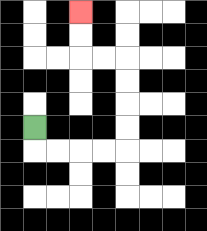{'start': '[1, 5]', 'end': '[3, 0]', 'path_directions': 'D,R,R,R,R,U,U,U,U,L,L,U,U', 'path_coordinates': '[[1, 5], [1, 6], [2, 6], [3, 6], [4, 6], [5, 6], [5, 5], [5, 4], [5, 3], [5, 2], [4, 2], [3, 2], [3, 1], [3, 0]]'}